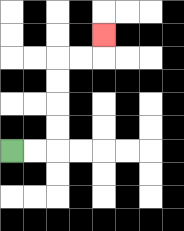{'start': '[0, 6]', 'end': '[4, 1]', 'path_directions': 'R,R,U,U,U,U,R,R,U', 'path_coordinates': '[[0, 6], [1, 6], [2, 6], [2, 5], [2, 4], [2, 3], [2, 2], [3, 2], [4, 2], [4, 1]]'}